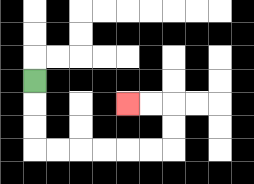{'start': '[1, 3]', 'end': '[5, 4]', 'path_directions': 'D,D,D,R,R,R,R,R,R,U,U,L,L', 'path_coordinates': '[[1, 3], [1, 4], [1, 5], [1, 6], [2, 6], [3, 6], [4, 6], [5, 6], [6, 6], [7, 6], [7, 5], [7, 4], [6, 4], [5, 4]]'}